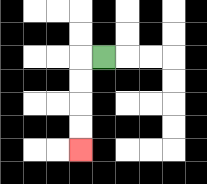{'start': '[4, 2]', 'end': '[3, 6]', 'path_directions': 'L,D,D,D,D', 'path_coordinates': '[[4, 2], [3, 2], [3, 3], [3, 4], [3, 5], [3, 6]]'}